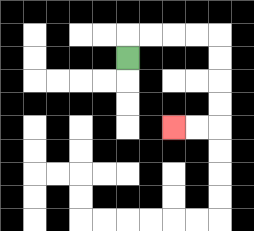{'start': '[5, 2]', 'end': '[7, 5]', 'path_directions': 'U,R,R,R,R,D,D,D,D,L,L', 'path_coordinates': '[[5, 2], [5, 1], [6, 1], [7, 1], [8, 1], [9, 1], [9, 2], [9, 3], [9, 4], [9, 5], [8, 5], [7, 5]]'}